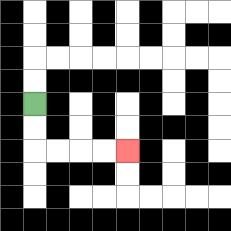{'start': '[1, 4]', 'end': '[5, 6]', 'path_directions': 'D,D,R,R,R,R', 'path_coordinates': '[[1, 4], [1, 5], [1, 6], [2, 6], [3, 6], [4, 6], [5, 6]]'}